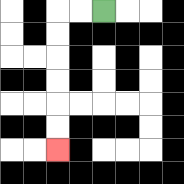{'start': '[4, 0]', 'end': '[2, 6]', 'path_directions': 'L,L,D,D,D,D,D,D', 'path_coordinates': '[[4, 0], [3, 0], [2, 0], [2, 1], [2, 2], [2, 3], [2, 4], [2, 5], [2, 6]]'}